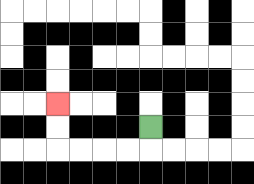{'start': '[6, 5]', 'end': '[2, 4]', 'path_directions': 'D,L,L,L,L,U,U', 'path_coordinates': '[[6, 5], [6, 6], [5, 6], [4, 6], [3, 6], [2, 6], [2, 5], [2, 4]]'}